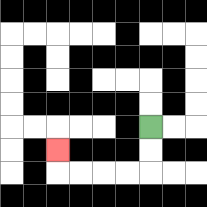{'start': '[6, 5]', 'end': '[2, 6]', 'path_directions': 'D,D,L,L,L,L,U', 'path_coordinates': '[[6, 5], [6, 6], [6, 7], [5, 7], [4, 7], [3, 7], [2, 7], [2, 6]]'}